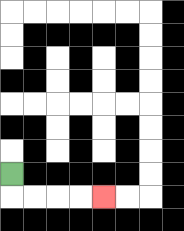{'start': '[0, 7]', 'end': '[4, 8]', 'path_directions': 'D,R,R,R,R', 'path_coordinates': '[[0, 7], [0, 8], [1, 8], [2, 8], [3, 8], [4, 8]]'}